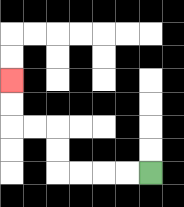{'start': '[6, 7]', 'end': '[0, 3]', 'path_directions': 'L,L,L,L,U,U,L,L,U,U', 'path_coordinates': '[[6, 7], [5, 7], [4, 7], [3, 7], [2, 7], [2, 6], [2, 5], [1, 5], [0, 5], [0, 4], [0, 3]]'}